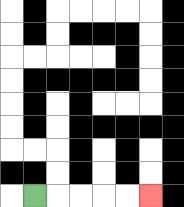{'start': '[1, 8]', 'end': '[6, 8]', 'path_directions': 'R,R,R,R,R', 'path_coordinates': '[[1, 8], [2, 8], [3, 8], [4, 8], [5, 8], [6, 8]]'}